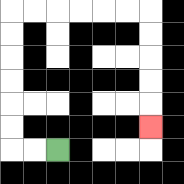{'start': '[2, 6]', 'end': '[6, 5]', 'path_directions': 'L,L,U,U,U,U,U,U,R,R,R,R,R,R,D,D,D,D,D', 'path_coordinates': '[[2, 6], [1, 6], [0, 6], [0, 5], [0, 4], [0, 3], [0, 2], [0, 1], [0, 0], [1, 0], [2, 0], [3, 0], [4, 0], [5, 0], [6, 0], [6, 1], [6, 2], [6, 3], [6, 4], [6, 5]]'}